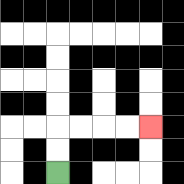{'start': '[2, 7]', 'end': '[6, 5]', 'path_directions': 'U,U,R,R,R,R', 'path_coordinates': '[[2, 7], [2, 6], [2, 5], [3, 5], [4, 5], [5, 5], [6, 5]]'}